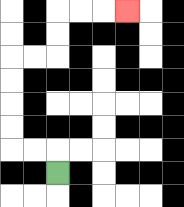{'start': '[2, 7]', 'end': '[5, 0]', 'path_directions': 'U,L,L,U,U,U,U,R,R,U,U,R,R,R', 'path_coordinates': '[[2, 7], [2, 6], [1, 6], [0, 6], [0, 5], [0, 4], [0, 3], [0, 2], [1, 2], [2, 2], [2, 1], [2, 0], [3, 0], [4, 0], [5, 0]]'}